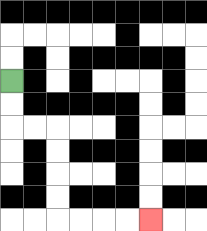{'start': '[0, 3]', 'end': '[6, 9]', 'path_directions': 'D,D,R,R,D,D,D,D,R,R,R,R', 'path_coordinates': '[[0, 3], [0, 4], [0, 5], [1, 5], [2, 5], [2, 6], [2, 7], [2, 8], [2, 9], [3, 9], [4, 9], [5, 9], [6, 9]]'}